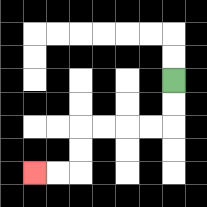{'start': '[7, 3]', 'end': '[1, 7]', 'path_directions': 'D,D,L,L,L,L,D,D,L,L', 'path_coordinates': '[[7, 3], [7, 4], [7, 5], [6, 5], [5, 5], [4, 5], [3, 5], [3, 6], [3, 7], [2, 7], [1, 7]]'}